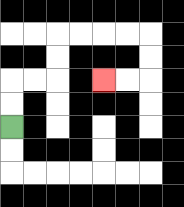{'start': '[0, 5]', 'end': '[4, 3]', 'path_directions': 'U,U,R,R,U,U,R,R,R,R,D,D,L,L', 'path_coordinates': '[[0, 5], [0, 4], [0, 3], [1, 3], [2, 3], [2, 2], [2, 1], [3, 1], [4, 1], [5, 1], [6, 1], [6, 2], [6, 3], [5, 3], [4, 3]]'}